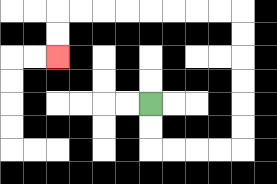{'start': '[6, 4]', 'end': '[2, 2]', 'path_directions': 'D,D,R,R,R,R,U,U,U,U,U,U,L,L,L,L,L,L,L,L,D,D', 'path_coordinates': '[[6, 4], [6, 5], [6, 6], [7, 6], [8, 6], [9, 6], [10, 6], [10, 5], [10, 4], [10, 3], [10, 2], [10, 1], [10, 0], [9, 0], [8, 0], [7, 0], [6, 0], [5, 0], [4, 0], [3, 0], [2, 0], [2, 1], [2, 2]]'}